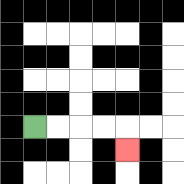{'start': '[1, 5]', 'end': '[5, 6]', 'path_directions': 'R,R,R,R,D', 'path_coordinates': '[[1, 5], [2, 5], [3, 5], [4, 5], [5, 5], [5, 6]]'}